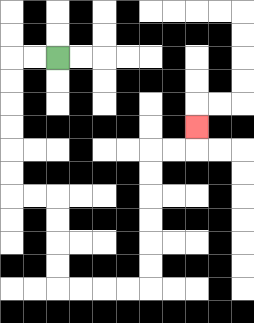{'start': '[2, 2]', 'end': '[8, 5]', 'path_directions': 'L,L,D,D,D,D,D,D,R,R,D,D,D,D,R,R,R,R,U,U,U,U,U,U,R,R,U', 'path_coordinates': '[[2, 2], [1, 2], [0, 2], [0, 3], [0, 4], [0, 5], [0, 6], [0, 7], [0, 8], [1, 8], [2, 8], [2, 9], [2, 10], [2, 11], [2, 12], [3, 12], [4, 12], [5, 12], [6, 12], [6, 11], [6, 10], [6, 9], [6, 8], [6, 7], [6, 6], [7, 6], [8, 6], [8, 5]]'}